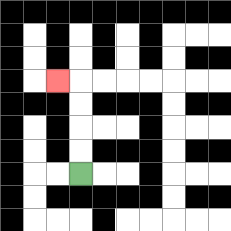{'start': '[3, 7]', 'end': '[2, 3]', 'path_directions': 'U,U,U,U,L', 'path_coordinates': '[[3, 7], [3, 6], [3, 5], [3, 4], [3, 3], [2, 3]]'}